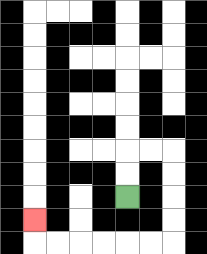{'start': '[5, 8]', 'end': '[1, 9]', 'path_directions': 'U,U,R,R,D,D,D,D,L,L,L,L,L,L,U', 'path_coordinates': '[[5, 8], [5, 7], [5, 6], [6, 6], [7, 6], [7, 7], [7, 8], [7, 9], [7, 10], [6, 10], [5, 10], [4, 10], [3, 10], [2, 10], [1, 10], [1, 9]]'}